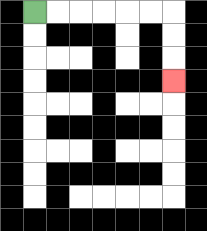{'start': '[1, 0]', 'end': '[7, 3]', 'path_directions': 'R,R,R,R,R,R,D,D,D', 'path_coordinates': '[[1, 0], [2, 0], [3, 0], [4, 0], [5, 0], [6, 0], [7, 0], [7, 1], [7, 2], [7, 3]]'}